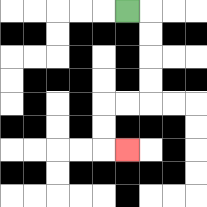{'start': '[5, 0]', 'end': '[5, 6]', 'path_directions': 'R,D,D,D,D,L,L,D,D,R', 'path_coordinates': '[[5, 0], [6, 0], [6, 1], [6, 2], [6, 3], [6, 4], [5, 4], [4, 4], [4, 5], [4, 6], [5, 6]]'}